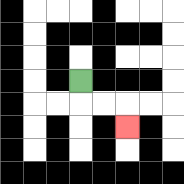{'start': '[3, 3]', 'end': '[5, 5]', 'path_directions': 'D,R,R,D', 'path_coordinates': '[[3, 3], [3, 4], [4, 4], [5, 4], [5, 5]]'}